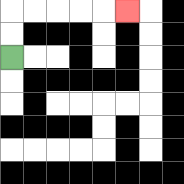{'start': '[0, 2]', 'end': '[5, 0]', 'path_directions': 'U,U,R,R,R,R,R', 'path_coordinates': '[[0, 2], [0, 1], [0, 0], [1, 0], [2, 0], [3, 0], [4, 0], [5, 0]]'}